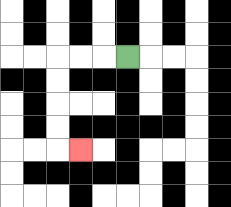{'start': '[5, 2]', 'end': '[3, 6]', 'path_directions': 'L,L,L,D,D,D,D,R', 'path_coordinates': '[[5, 2], [4, 2], [3, 2], [2, 2], [2, 3], [2, 4], [2, 5], [2, 6], [3, 6]]'}